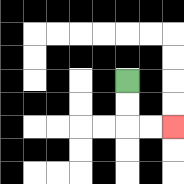{'start': '[5, 3]', 'end': '[7, 5]', 'path_directions': 'D,D,R,R', 'path_coordinates': '[[5, 3], [5, 4], [5, 5], [6, 5], [7, 5]]'}